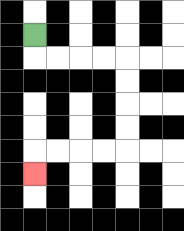{'start': '[1, 1]', 'end': '[1, 7]', 'path_directions': 'D,R,R,R,R,D,D,D,D,L,L,L,L,D', 'path_coordinates': '[[1, 1], [1, 2], [2, 2], [3, 2], [4, 2], [5, 2], [5, 3], [5, 4], [5, 5], [5, 6], [4, 6], [3, 6], [2, 6], [1, 6], [1, 7]]'}